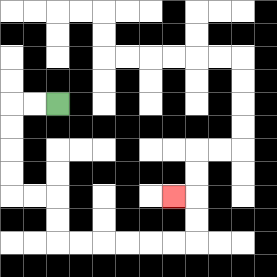{'start': '[2, 4]', 'end': '[7, 8]', 'path_directions': 'L,L,D,D,D,D,R,R,D,D,R,R,R,R,R,R,U,U,L', 'path_coordinates': '[[2, 4], [1, 4], [0, 4], [0, 5], [0, 6], [0, 7], [0, 8], [1, 8], [2, 8], [2, 9], [2, 10], [3, 10], [4, 10], [5, 10], [6, 10], [7, 10], [8, 10], [8, 9], [8, 8], [7, 8]]'}